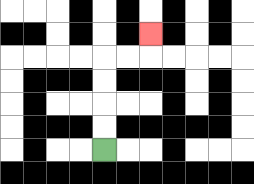{'start': '[4, 6]', 'end': '[6, 1]', 'path_directions': 'U,U,U,U,R,R,U', 'path_coordinates': '[[4, 6], [4, 5], [4, 4], [4, 3], [4, 2], [5, 2], [6, 2], [6, 1]]'}